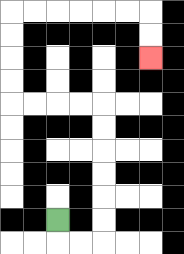{'start': '[2, 9]', 'end': '[6, 2]', 'path_directions': 'D,R,R,U,U,U,U,U,U,L,L,L,L,U,U,U,U,R,R,R,R,R,R,D,D', 'path_coordinates': '[[2, 9], [2, 10], [3, 10], [4, 10], [4, 9], [4, 8], [4, 7], [4, 6], [4, 5], [4, 4], [3, 4], [2, 4], [1, 4], [0, 4], [0, 3], [0, 2], [0, 1], [0, 0], [1, 0], [2, 0], [3, 0], [4, 0], [5, 0], [6, 0], [6, 1], [6, 2]]'}